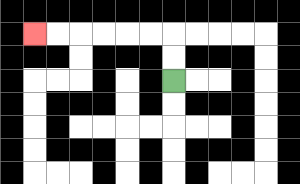{'start': '[7, 3]', 'end': '[1, 1]', 'path_directions': 'U,U,L,L,L,L,L,L', 'path_coordinates': '[[7, 3], [7, 2], [7, 1], [6, 1], [5, 1], [4, 1], [3, 1], [2, 1], [1, 1]]'}